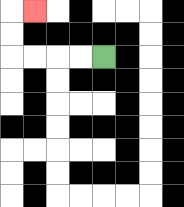{'start': '[4, 2]', 'end': '[1, 0]', 'path_directions': 'L,L,L,L,U,U,R', 'path_coordinates': '[[4, 2], [3, 2], [2, 2], [1, 2], [0, 2], [0, 1], [0, 0], [1, 0]]'}